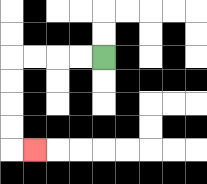{'start': '[4, 2]', 'end': '[1, 6]', 'path_directions': 'L,L,L,L,D,D,D,D,R', 'path_coordinates': '[[4, 2], [3, 2], [2, 2], [1, 2], [0, 2], [0, 3], [0, 4], [0, 5], [0, 6], [1, 6]]'}